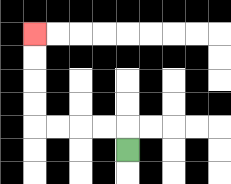{'start': '[5, 6]', 'end': '[1, 1]', 'path_directions': 'U,L,L,L,L,U,U,U,U', 'path_coordinates': '[[5, 6], [5, 5], [4, 5], [3, 5], [2, 5], [1, 5], [1, 4], [1, 3], [1, 2], [1, 1]]'}